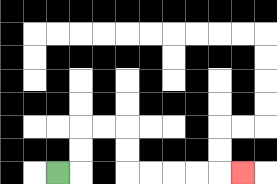{'start': '[2, 7]', 'end': '[10, 7]', 'path_directions': 'R,U,U,R,R,D,D,R,R,R,R,R', 'path_coordinates': '[[2, 7], [3, 7], [3, 6], [3, 5], [4, 5], [5, 5], [5, 6], [5, 7], [6, 7], [7, 7], [8, 7], [9, 7], [10, 7]]'}